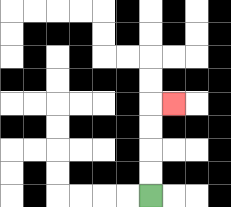{'start': '[6, 8]', 'end': '[7, 4]', 'path_directions': 'U,U,U,U,R', 'path_coordinates': '[[6, 8], [6, 7], [6, 6], [6, 5], [6, 4], [7, 4]]'}